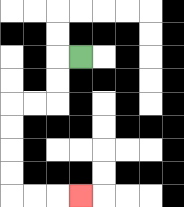{'start': '[3, 2]', 'end': '[3, 8]', 'path_directions': 'L,D,D,L,L,D,D,D,D,R,R,R', 'path_coordinates': '[[3, 2], [2, 2], [2, 3], [2, 4], [1, 4], [0, 4], [0, 5], [0, 6], [0, 7], [0, 8], [1, 8], [2, 8], [3, 8]]'}